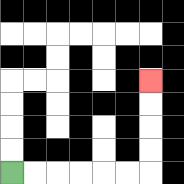{'start': '[0, 7]', 'end': '[6, 3]', 'path_directions': 'R,R,R,R,R,R,U,U,U,U', 'path_coordinates': '[[0, 7], [1, 7], [2, 7], [3, 7], [4, 7], [5, 7], [6, 7], [6, 6], [6, 5], [6, 4], [6, 3]]'}